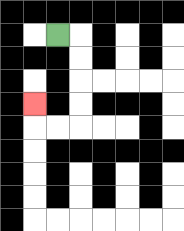{'start': '[2, 1]', 'end': '[1, 4]', 'path_directions': 'R,D,D,D,D,L,L,U', 'path_coordinates': '[[2, 1], [3, 1], [3, 2], [3, 3], [3, 4], [3, 5], [2, 5], [1, 5], [1, 4]]'}